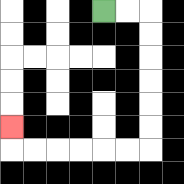{'start': '[4, 0]', 'end': '[0, 5]', 'path_directions': 'R,R,D,D,D,D,D,D,L,L,L,L,L,L,U', 'path_coordinates': '[[4, 0], [5, 0], [6, 0], [6, 1], [6, 2], [6, 3], [6, 4], [6, 5], [6, 6], [5, 6], [4, 6], [3, 6], [2, 6], [1, 6], [0, 6], [0, 5]]'}